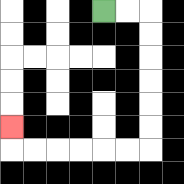{'start': '[4, 0]', 'end': '[0, 5]', 'path_directions': 'R,R,D,D,D,D,D,D,L,L,L,L,L,L,U', 'path_coordinates': '[[4, 0], [5, 0], [6, 0], [6, 1], [6, 2], [6, 3], [6, 4], [6, 5], [6, 6], [5, 6], [4, 6], [3, 6], [2, 6], [1, 6], [0, 6], [0, 5]]'}